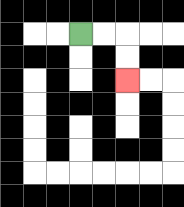{'start': '[3, 1]', 'end': '[5, 3]', 'path_directions': 'R,R,D,D', 'path_coordinates': '[[3, 1], [4, 1], [5, 1], [5, 2], [5, 3]]'}